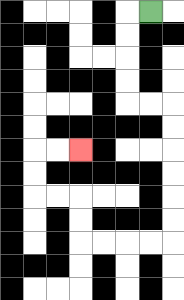{'start': '[6, 0]', 'end': '[3, 6]', 'path_directions': 'L,D,D,D,D,R,R,D,D,D,D,D,D,L,L,L,L,U,U,L,L,U,U,R,R', 'path_coordinates': '[[6, 0], [5, 0], [5, 1], [5, 2], [5, 3], [5, 4], [6, 4], [7, 4], [7, 5], [7, 6], [7, 7], [7, 8], [7, 9], [7, 10], [6, 10], [5, 10], [4, 10], [3, 10], [3, 9], [3, 8], [2, 8], [1, 8], [1, 7], [1, 6], [2, 6], [3, 6]]'}